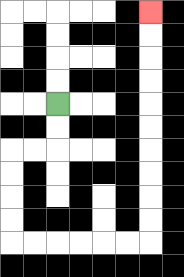{'start': '[2, 4]', 'end': '[6, 0]', 'path_directions': 'D,D,L,L,D,D,D,D,R,R,R,R,R,R,U,U,U,U,U,U,U,U,U,U', 'path_coordinates': '[[2, 4], [2, 5], [2, 6], [1, 6], [0, 6], [0, 7], [0, 8], [0, 9], [0, 10], [1, 10], [2, 10], [3, 10], [4, 10], [5, 10], [6, 10], [6, 9], [6, 8], [6, 7], [6, 6], [6, 5], [6, 4], [6, 3], [6, 2], [6, 1], [6, 0]]'}